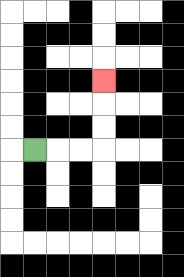{'start': '[1, 6]', 'end': '[4, 3]', 'path_directions': 'R,R,R,U,U,U', 'path_coordinates': '[[1, 6], [2, 6], [3, 6], [4, 6], [4, 5], [4, 4], [4, 3]]'}